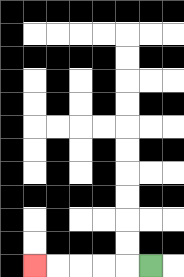{'start': '[6, 11]', 'end': '[1, 11]', 'path_directions': 'L,L,L,L,L', 'path_coordinates': '[[6, 11], [5, 11], [4, 11], [3, 11], [2, 11], [1, 11]]'}